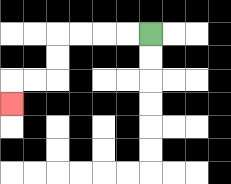{'start': '[6, 1]', 'end': '[0, 4]', 'path_directions': 'L,L,L,L,D,D,L,L,D', 'path_coordinates': '[[6, 1], [5, 1], [4, 1], [3, 1], [2, 1], [2, 2], [2, 3], [1, 3], [0, 3], [0, 4]]'}